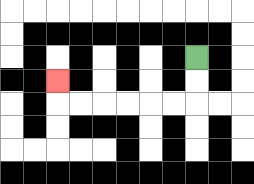{'start': '[8, 2]', 'end': '[2, 3]', 'path_directions': 'D,D,L,L,L,L,L,L,U', 'path_coordinates': '[[8, 2], [8, 3], [8, 4], [7, 4], [6, 4], [5, 4], [4, 4], [3, 4], [2, 4], [2, 3]]'}